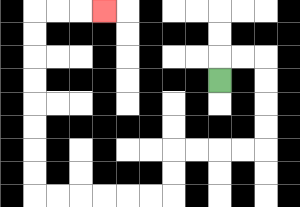{'start': '[9, 3]', 'end': '[4, 0]', 'path_directions': 'U,R,R,D,D,D,D,L,L,L,L,D,D,L,L,L,L,L,L,U,U,U,U,U,U,U,U,R,R,R', 'path_coordinates': '[[9, 3], [9, 2], [10, 2], [11, 2], [11, 3], [11, 4], [11, 5], [11, 6], [10, 6], [9, 6], [8, 6], [7, 6], [7, 7], [7, 8], [6, 8], [5, 8], [4, 8], [3, 8], [2, 8], [1, 8], [1, 7], [1, 6], [1, 5], [1, 4], [1, 3], [1, 2], [1, 1], [1, 0], [2, 0], [3, 0], [4, 0]]'}